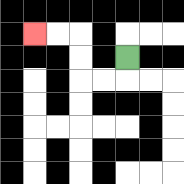{'start': '[5, 2]', 'end': '[1, 1]', 'path_directions': 'D,L,L,U,U,L,L', 'path_coordinates': '[[5, 2], [5, 3], [4, 3], [3, 3], [3, 2], [3, 1], [2, 1], [1, 1]]'}